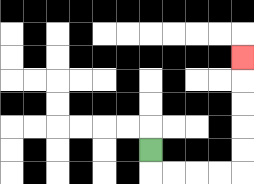{'start': '[6, 6]', 'end': '[10, 2]', 'path_directions': 'D,R,R,R,R,U,U,U,U,U', 'path_coordinates': '[[6, 6], [6, 7], [7, 7], [8, 7], [9, 7], [10, 7], [10, 6], [10, 5], [10, 4], [10, 3], [10, 2]]'}